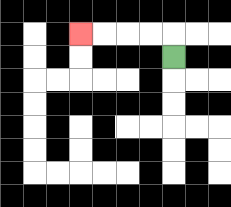{'start': '[7, 2]', 'end': '[3, 1]', 'path_directions': 'U,L,L,L,L', 'path_coordinates': '[[7, 2], [7, 1], [6, 1], [5, 1], [4, 1], [3, 1]]'}